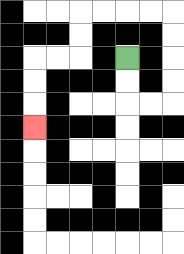{'start': '[5, 2]', 'end': '[1, 5]', 'path_directions': 'D,D,R,R,U,U,U,U,L,L,L,L,D,D,L,L,D,D,D', 'path_coordinates': '[[5, 2], [5, 3], [5, 4], [6, 4], [7, 4], [7, 3], [7, 2], [7, 1], [7, 0], [6, 0], [5, 0], [4, 0], [3, 0], [3, 1], [3, 2], [2, 2], [1, 2], [1, 3], [1, 4], [1, 5]]'}